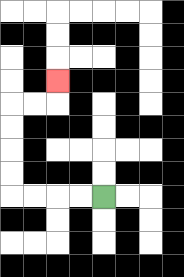{'start': '[4, 8]', 'end': '[2, 3]', 'path_directions': 'L,L,L,L,U,U,U,U,R,R,U', 'path_coordinates': '[[4, 8], [3, 8], [2, 8], [1, 8], [0, 8], [0, 7], [0, 6], [0, 5], [0, 4], [1, 4], [2, 4], [2, 3]]'}